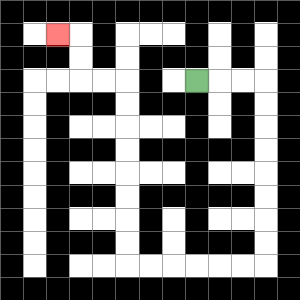{'start': '[8, 3]', 'end': '[2, 1]', 'path_directions': 'R,R,R,D,D,D,D,D,D,D,D,L,L,L,L,L,L,U,U,U,U,U,U,U,U,L,L,U,U,L', 'path_coordinates': '[[8, 3], [9, 3], [10, 3], [11, 3], [11, 4], [11, 5], [11, 6], [11, 7], [11, 8], [11, 9], [11, 10], [11, 11], [10, 11], [9, 11], [8, 11], [7, 11], [6, 11], [5, 11], [5, 10], [5, 9], [5, 8], [5, 7], [5, 6], [5, 5], [5, 4], [5, 3], [4, 3], [3, 3], [3, 2], [3, 1], [2, 1]]'}